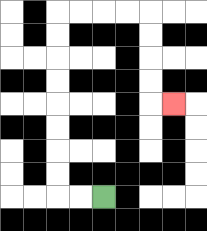{'start': '[4, 8]', 'end': '[7, 4]', 'path_directions': 'L,L,U,U,U,U,U,U,U,U,R,R,R,R,D,D,D,D,R', 'path_coordinates': '[[4, 8], [3, 8], [2, 8], [2, 7], [2, 6], [2, 5], [2, 4], [2, 3], [2, 2], [2, 1], [2, 0], [3, 0], [4, 0], [5, 0], [6, 0], [6, 1], [6, 2], [6, 3], [6, 4], [7, 4]]'}